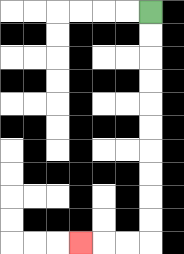{'start': '[6, 0]', 'end': '[3, 10]', 'path_directions': 'D,D,D,D,D,D,D,D,D,D,L,L,L', 'path_coordinates': '[[6, 0], [6, 1], [6, 2], [6, 3], [6, 4], [6, 5], [6, 6], [6, 7], [6, 8], [6, 9], [6, 10], [5, 10], [4, 10], [3, 10]]'}